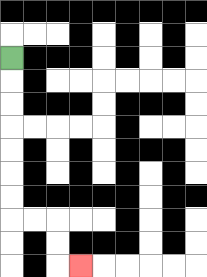{'start': '[0, 2]', 'end': '[3, 11]', 'path_directions': 'D,D,D,D,D,D,D,R,R,D,D,R', 'path_coordinates': '[[0, 2], [0, 3], [0, 4], [0, 5], [0, 6], [0, 7], [0, 8], [0, 9], [1, 9], [2, 9], [2, 10], [2, 11], [3, 11]]'}